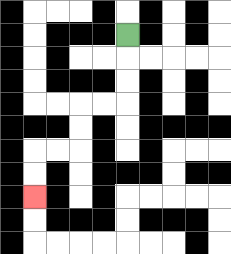{'start': '[5, 1]', 'end': '[1, 8]', 'path_directions': 'D,D,D,L,L,D,D,L,L,D,D', 'path_coordinates': '[[5, 1], [5, 2], [5, 3], [5, 4], [4, 4], [3, 4], [3, 5], [3, 6], [2, 6], [1, 6], [1, 7], [1, 8]]'}